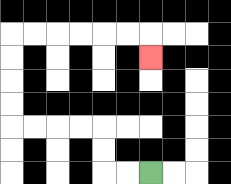{'start': '[6, 7]', 'end': '[6, 2]', 'path_directions': 'L,L,U,U,L,L,L,L,U,U,U,U,R,R,R,R,R,R,D', 'path_coordinates': '[[6, 7], [5, 7], [4, 7], [4, 6], [4, 5], [3, 5], [2, 5], [1, 5], [0, 5], [0, 4], [0, 3], [0, 2], [0, 1], [1, 1], [2, 1], [3, 1], [4, 1], [5, 1], [6, 1], [6, 2]]'}